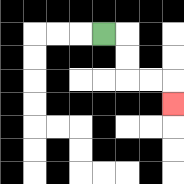{'start': '[4, 1]', 'end': '[7, 4]', 'path_directions': 'R,D,D,R,R,D', 'path_coordinates': '[[4, 1], [5, 1], [5, 2], [5, 3], [6, 3], [7, 3], [7, 4]]'}